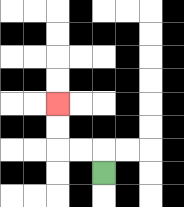{'start': '[4, 7]', 'end': '[2, 4]', 'path_directions': 'U,L,L,U,U', 'path_coordinates': '[[4, 7], [4, 6], [3, 6], [2, 6], [2, 5], [2, 4]]'}